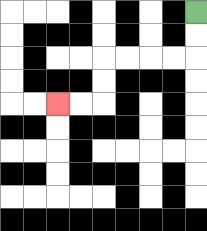{'start': '[8, 0]', 'end': '[2, 4]', 'path_directions': 'D,D,L,L,L,L,D,D,L,L', 'path_coordinates': '[[8, 0], [8, 1], [8, 2], [7, 2], [6, 2], [5, 2], [4, 2], [4, 3], [4, 4], [3, 4], [2, 4]]'}